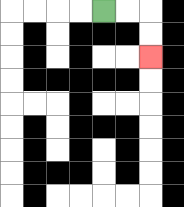{'start': '[4, 0]', 'end': '[6, 2]', 'path_directions': 'R,R,D,D', 'path_coordinates': '[[4, 0], [5, 0], [6, 0], [6, 1], [6, 2]]'}